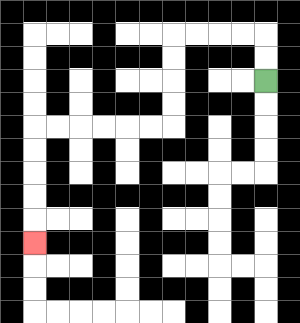{'start': '[11, 3]', 'end': '[1, 10]', 'path_directions': 'U,U,L,L,L,L,D,D,D,D,L,L,L,L,L,L,D,D,D,D,D', 'path_coordinates': '[[11, 3], [11, 2], [11, 1], [10, 1], [9, 1], [8, 1], [7, 1], [7, 2], [7, 3], [7, 4], [7, 5], [6, 5], [5, 5], [4, 5], [3, 5], [2, 5], [1, 5], [1, 6], [1, 7], [1, 8], [1, 9], [1, 10]]'}